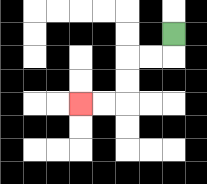{'start': '[7, 1]', 'end': '[3, 4]', 'path_directions': 'D,L,L,D,D,L,L', 'path_coordinates': '[[7, 1], [7, 2], [6, 2], [5, 2], [5, 3], [5, 4], [4, 4], [3, 4]]'}